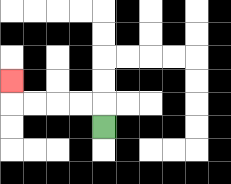{'start': '[4, 5]', 'end': '[0, 3]', 'path_directions': 'U,L,L,L,L,U', 'path_coordinates': '[[4, 5], [4, 4], [3, 4], [2, 4], [1, 4], [0, 4], [0, 3]]'}